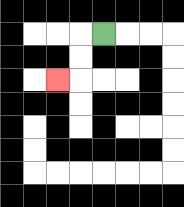{'start': '[4, 1]', 'end': '[2, 3]', 'path_directions': 'L,D,D,L', 'path_coordinates': '[[4, 1], [3, 1], [3, 2], [3, 3], [2, 3]]'}